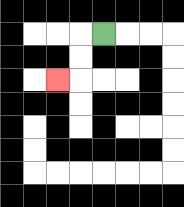{'start': '[4, 1]', 'end': '[2, 3]', 'path_directions': 'L,D,D,L', 'path_coordinates': '[[4, 1], [3, 1], [3, 2], [3, 3], [2, 3]]'}